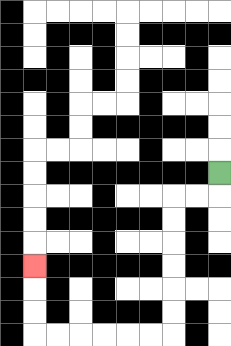{'start': '[9, 7]', 'end': '[1, 11]', 'path_directions': 'D,L,L,D,D,D,D,D,D,L,L,L,L,L,L,U,U,U', 'path_coordinates': '[[9, 7], [9, 8], [8, 8], [7, 8], [7, 9], [7, 10], [7, 11], [7, 12], [7, 13], [7, 14], [6, 14], [5, 14], [4, 14], [3, 14], [2, 14], [1, 14], [1, 13], [1, 12], [1, 11]]'}